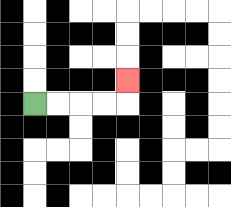{'start': '[1, 4]', 'end': '[5, 3]', 'path_directions': 'R,R,R,R,U', 'path_coordinates': '[[1, 4], [2, 4], [3, 4], [4, 4], [5, 4], [5, 3]]'}